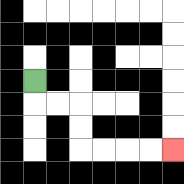{'start': '[1, 3]', 'end': '[7, 6]', 'path_directions': 'D,R,R,D,D,R,R,R,R', 'path_coordinates': '[[1, 3], [1, 4], [2, 4], [3, 4], [3, 5], [3, 6], [4, 6], [5, 6], [6, 6], [7, 6]]'}